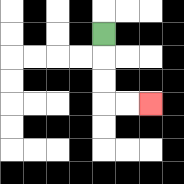{'start': '[4, 1]', 'end': '[6, 4]', 'path_directions': 'D,D,D,R,R', 'path_coordinates': '[[4, 1], [4, 2], [4, 3], [4, 4], [5, 4], [6, 4]]'}